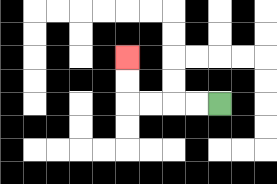{'start': '[9, 4]', 'end': '[5, 2]', 'path_directions': 'L,L,L,L,U,U', 'path_coordinates': '[[9, 4], [8, 4], [7, 4], [6, 4], [5, 4], [5, 3], [5, 2]]'}